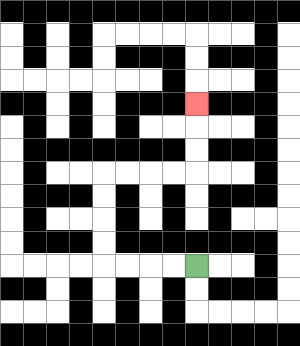{'start': '[8, 11]', 'end': '[8, 4]', 'path_directions': 'L,L,L,L,U,U,U,U,R,R,R,R,U,U,U', 'path_coordinates': '[[8, 11], [7, 11], [6, 11], [5, 11], [4, 11], [4, 10], [4, 9], [4, 8], [4, 7], [5, 7], [6, 7], [7, 7], [8, 7], [8, 6], [8, 5], [8, 4]]'}